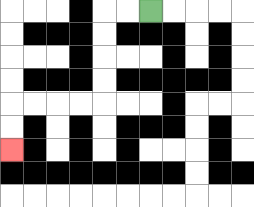{'start': '[6, 0]', 'end': '[0, 6]', 'path_directions': 'L,L,D,D,D,D,L,L,L,L,D,D', 'path_coordinates': '[[6, 0], [5, 0], [4, 0], [4, 1], [4, 2], [4, 3], [4, 4], [3, 4], [2, 4], [1, 4], [0, 4], [0, 5], [0, 6]]'}